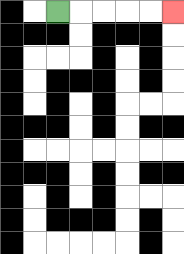{'start': '[2, 0]', 'end': '[7, 0]', 'path_directions': 'R,R,R,R,R', 'path_coordinates': '[[2, 0], [3, 0], [4, 0], [5, 0], [6, 0], [7, 0]]'}